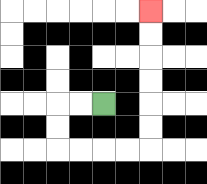{'start': '[4, 4]', 'end': '[6, 0]', 'path_directions': 'L,L,D,D,R,R,R,R,U,U,U,U,U,U', 'path_coordinates': '[[4, 4], [3, 4], [2, 4], [2, 5], [2, 6], [3, 6], [4, 6], [5, 6], [6, 6], [6, 5], [6, 4], [6, 3], [6, 2], [6, 1], [6, 0]]'}